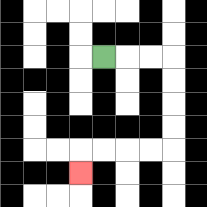{'start': '[4, 2]', 'end': '[3, 7]', 'path_directions': 'R,R,R,D,D,D,D,L,L,L,L,D', 'path_coordinates': '[[4, 2], [5, 2], [6, 2], [7, 2], [7, 3], [7, 4], [7, 5], [7, 6], [6, 6], [5, 6], [4, 6], [3, 6], [3, 7]]'}